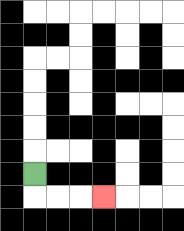{'start': '[1, 7]', 'end': '[4, 8]', 'path_directions': 'D,R,R,R', 'path_coordinates': '[[1, 7], [1, 8], [2, 8], [3, 8], [4, 8]]'}